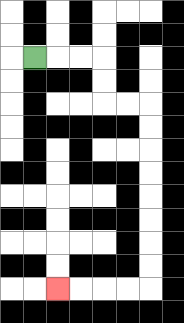{'start': '[1, 2]', 'end': '[2, 12]', 'path_directions': 'R,R,R,D,D,R,R,D,D,D,D,D,D,D,D,L,L,L,L', 'path_coordinates': '[[1, 2], [2, 2], [3, 2], [4, 2], [4, 3], [4, 4], [5, 4], [6, 4], [6, 5], [6, 6], [6, 7], [6, 8], [6, 9], [6, 10], [6, 11], [6, 12], [5, 12], [4, 12], [3, 12], [2, 12]]'}